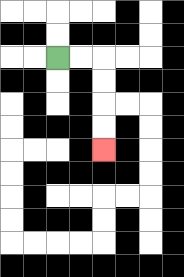{'start': '[2, 2]', 'end': '[4, 6]', 'path_directions': 'R,R,D,D,D,D', 'path_coordinates': '[[2, 2], [3, 2], [4, 2], [4, 3], [4, 4], [4, 5], [4, 6]]'}